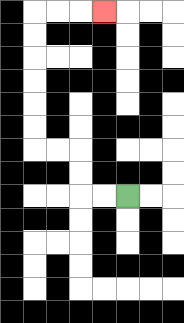{'start': '[5, 8]', 'end': '[4, 0]', 'path_directions': 'L,L,U,U,L,L,U,U,U,U,U,U,R,R,R', 'path_coordinates': '[[5, 8], [4, 8], [3, 8], [3, 7], [3, 6], [2, 6], [1, 6], [1, 5], [1, 4], [1, 3], [1, 2], [1, 1], [1, 0], [2, 0], [3, 0], [4, 0]]'}